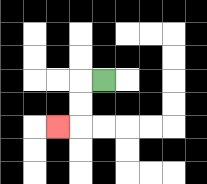{'start': '[4, 3]', 'end': '[2, 5]', 'path_directions': 'L,D,D,L', 'path_coordinates': '[[4, 3], [3, 3], [3, 4], [3, 5], [2, 5]]'}